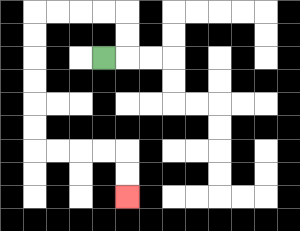{'start': '[4, 2]', 'end': '[5, 8]', 'path_directions': 'R,U,U,L,L,L,L,D,D,D,D,D,D,R,R,R,R,D,D', 'path_coordinates': '[[4, 2], [5, 2], [5, 1], [5, 0], [4, 0], [3, 0], [2, 0], [1, 0], [1, 1], [1, 2], [1, 3], [1, 4], [1, 5], [1, 6], [2, 6], [3, 6], [4, 6], [5, 6], [5, 7], [5, 8]]'}